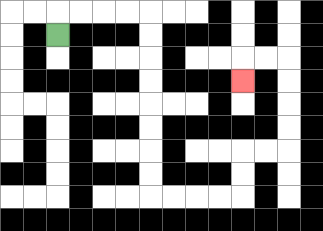{'start': '[2, 1]', 'end': '[10, 3]', 'path_directions': 'U,R,R,R,R,D,D,D,D,D,D,D,D,R,R,R,R,U,U,R,R,U,U,U,U,L,L,D', 'path_coordinates': '[[2, 1], [2, 0], [3, 0], [4, 0], [5, 0], [6, 0], [6, 1], [6, 2], [6, 3], [6, 4], [6, 5], [6, 6], [6, 7], [6, 8], [7, 8], [8, 8], [9, 8], [10, 8], [10, 7], [10, 6], [11, 6], [12, 6], [12, 5], [12, 4], [12, 3], [12, 2], [11, 2], [10, 2], [10, 3]]'}